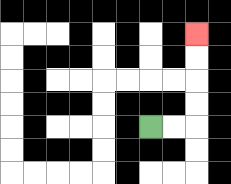{'start': '[6, 5]', 'end': '[8, 1]', 'path_directions': 'R,R,U,U,U,U', 'path_coordinates': '[[6, 5], [7, 5], [8, 5], [8, 4], [8, 3], [8, 2], [8, 1]]'}